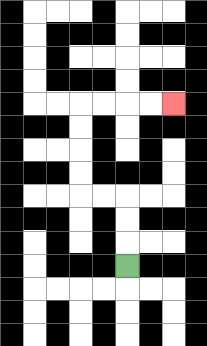{'start': '[5, 11]', 'end': '[7, 4]', 'path_directions': 'U,U,U,L,L,U,U,U,U,R,R,R,R', 'path_coordinates': '[[5, 11], [5, 10], [5, 9], [5, 8], [4, 8], [3, 8], [3, 7], [3, 6], [3, 5], [3, 4], [4, 4], [5, 4], [6, 4], [7, 4]]'}